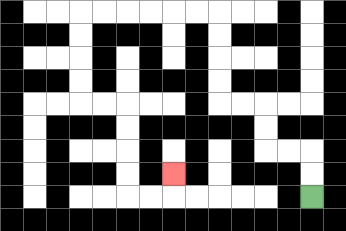{'start': '[13, 8]', 'end': '[7, 7]', 'path_directions': 'U,U,L,L,U,U,L,L,U,U,U,U,L,L,L,L,L,L,D,D,D,D,R,R,D,D,D,D,R,R,U', 'path_coordinates': '[[13, 8], [13, 7], [13, 6], [12, 6], [11, 6], [11, 5], [11, 4], [10, 4], [9, 4], [9, 3], [9, 2], [9, 1], [9, 0], [8, 0], [7, 0], [6, 0], [5, 0], [4, 0], [3, 0], [3, 1], [3, 2], [3, 3], [3, 4], [4, 4], [5, 4], [5, 5], [5, 6], [5, 7], [5, 8], [6, 8], [7, 8], [7, 7]]'}